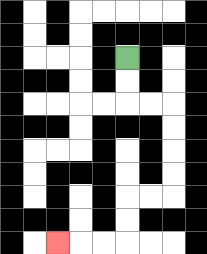{'start': '[5, 2]', 'end': '[2, 10]', 'path_directions': 'D,D,R,R,D,D,D,D,L,L,D,D,L,L,L', 'path_coordinates': '[[5, 2], [5, 3], [5, 4], [6, 4], [7, 4], [7, 5], [7, 6], [7, 7], [7, 8], [6, 8], [5, 8], [5, 9], [5, 10], [4, 10], [3, 10], [2, 10]]'}